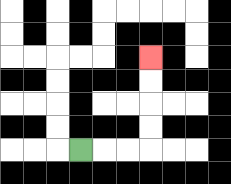{'start': '[3, 6]', 'end': '[6, 2]', 'path_directions': 'R,R,R,U,U,U,U', 'path_coordinates': '[[3, 6], [4, 6], [5, 6], [6, 6], [6, 5], [6, 4], [6, 3], [6, 2]]'}